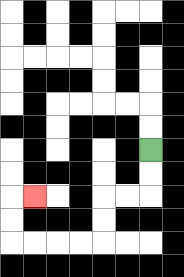{'start': '[6, 6]', 'end': '[1, 8]', 'path_directions': 'D,D,L,L,D,D,L,L,L,L,U,U,R', 'path_coordinates': '[[6, 6], [6, 7], [6, 8], [5, 8], [4, 8], [4, 9], [4, 10], [3, 10], [2, 10], [1, 10], [0, 10], [0, 9], [0, 8], [1, 8]]'}